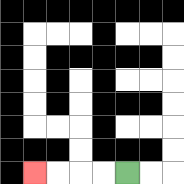{'start': '[5, 7]', 'end': '[1, 7]', 'path_directions': 'L,L,L,L', 'path_coordinates': '[[5, 7], [4, 7], [3, 7], [2, 7], [1, 7]]'}